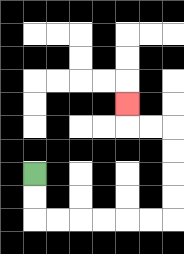{'start': '[1, 7]', 'end': '[5, 4]', 'path_directions': 'D,D,R,R,R,R,R,R,U,U,U,U,L,L,U', 'path_coordinates': '[[1, 7], [1, 8], [1, 9], [2, 9], [3, 9], [4, 9], [5, 9], [6, 9], [7, 9], [7, 8], [7, 7], [7, 6], [7, 5], [6, 5], [5, 5], [5, 4]]'}